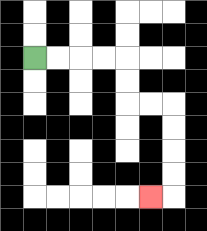{'start': '[1, 2]', 'end': '[6, 8]', 'path_directions': 'R,R,R,R,D,D,R,R,D,D,D,D,L', 'path_coordinates': '[[1, 2], [2, 2], [3, 2], [4, 2], [5, 2], [5, 3], [5, 4], [6, 4], [7, 4], [7, 5], [7, 6], [7, 7], [7, 8], [6, 8]]'}